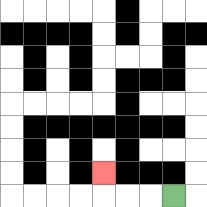{'start': '[7, 8]', 'end': '[4, 7]', 'path_directions': 'L,L,L,U', 'path_coordinates': '[[7, 8], [6, 8], [5, 8], [4, 8], [4, 7]]'}